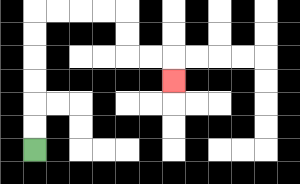{'start': '[1, 6]', 'end': '[7, 3]', 'path_directions': 'U,U,U,U,U,U,R,R,R,R,D,D,R,R,D', 'path_coordinates': '[[1, 6], [1, 5], [1, 4], [1, 3], [1, 2], [1, 1], [1, 0], [2, 0], [3, 0], [4, 0], [5, 0], [5, 1], [5, 2], [6, 2], [7, 2], [7, 3]]'}